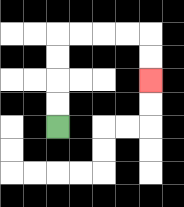{'start': '[2, 5]', 'end': '[6, 3]', 'path_directions': 'U,U,U,U,R,R,R,R,D,D', 'path_coordinates': '[[2, 5], [2, 4], [2, 3], [2, 2], [2, 1], [3, 1], [4, 1], [5, 1], [6, 1], [6, 2], [6, 3]]'}